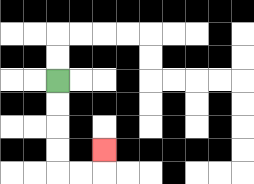{'start': '[2, 3]', 'end': '[4, 6]', 'path_directions': 'D,D,D,D,R,R,U', 'path_coordinates': '[[2, 3], [2, 4], [2, 5], [2, 6], [2, 7], [3, 7], [4, 7], [4, 6]]'}